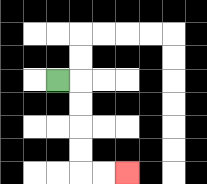{'start': '[2, 3]', 'end': '[5, 7]', 'path_directions': 'R,D,D,D,D,R,R', 'path_coordinates': '[[2, 3], [3, 3], [3, 4], [3, 5], [3, 6], [3, 7], [4, 7], [5, 7]]'}